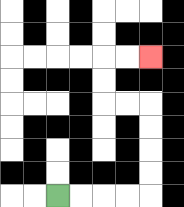{'start': '[2, 8]', 'end': '[6, 2]', 'path_directions': 'R,R,R,R,U,U,U,U,L,L,U,U,R,R', 'path_coordinates': '[[2, 8], [3, 8], [4, 8], [5, 8], [6, 8], [6, 7], [6, 6], [6, 5], [6, 4], [5, 4], [4, 4], [4, 3], [4, 2], [5, 2], [6, 2]]'}